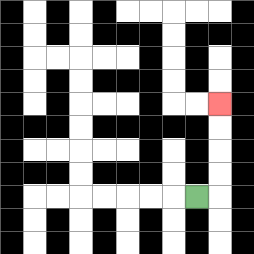{'start': '[8, 8]', 'end': '[9, 4]', 'path_directions': 'R,U,U,U,U', 'path_coordinates': '[[8, 8], [9, 8], [9, 7], [9, 6], [9, 5], [9, 4]]'}